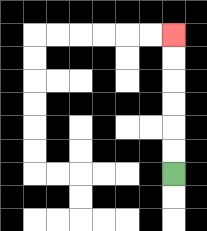{'start': '[7, 7]', 'end': '[7, 1]', 'path_directions': 'U,U,U,U,U,U', 'path_coordinates': '[[7, 7], [7, 6], [7, 5], [7, 4], [7, 3], [7, 2], [7, 1]]'}